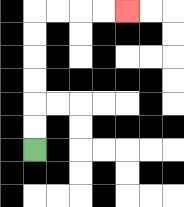{'start': '[1, 6]', 'end': '[5, 0]', 'path_directions': 'U,U,U,U,U,U,R,R,R,R', 'path_coordinates': '[[1, 6], [1, 5], [1, 4], [1, 3], [1, 2], [1, 1], [1, 0], [2, 0], [3, 0], [4, 0], [5, 0]]'}